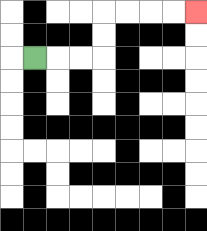{'start': '[1, 2]', 'end': '[8, 0]', 'path_directions': 'R,R,R,U,U,R,R,R,R', 'path_coordinates': '[[1, 2], [2, 2], [3, 2], [4, 2], [4, 1], [4, 0], [5, 0], [6, 0], [7, 0], [8, 0]]'}